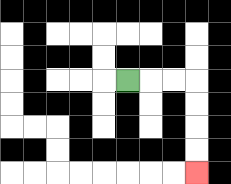{'start': '[5, 3]', 'end': '[8, 7]', 'path_directions': 'R,R,R,D,D,D,D', 'path_coordinates': '[[5, 3], [6, 3], [7, 3], [8, 3], [8, 4], [8, 5], [8, 6], [8, 7]]'}